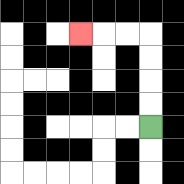{'start': '[6, 5]', 'end': '[3, 1]', 'path_directions': 'U,U,U,U,L,L,L', 'path_coordinates': '[[6, 5], [6, 4], [6, 3], [6, 2], [6, 1], [5, 1], [4, 1], [3, 1]]'}